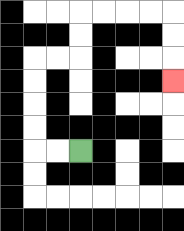{'start': '[3, 6]', 'end': '[7, 3]', 'path_directions': 'L,L,U,U,U,U,R,R,U,U,R,R,R,R,D,D,D', 'path_coordinates': '[[3, 6], [2, 6], [1, 6], [1, 5], [1, 4], [1, 3], [1, 2], [2, 2], [3, 2], [3, 1], [3, 0], [4, 0], [5, 0], [6, 0], [7, 0], [7, 1], [7, 2], [7, 3]]'}